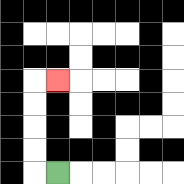{'start': '[2, 7]', 'end': '[2, 3]', 'path_directions': 'L,U,U,U,U,R', 'path_coordinates': '[[2, 7], [1, 7], [1, 6], [1, 5], [1, 4], [1, 3], [2, 3]]'}